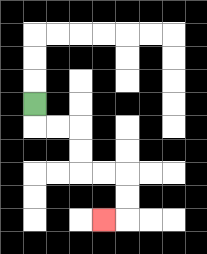{'start': '[1, 4]', 'end': '[4, 9]', 'path_directions': 'D,R,R,D,D,R,R,D,D,L', 'path_coordinates': '[[1, 4], [1, 5], [2, 5], [3, 5], [3, 6], [3, 7], [4, 7], [5, 7], [5, 8], [5, 9], [4, 9]]'}